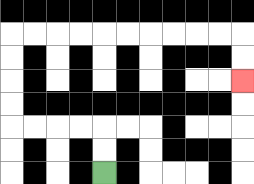{'start': '[4, 7]', 'end': '[10, 3]', 'path_directions': 'U,U,L,L,L,L,U,U,U,U,R,R,R,R,R,R,R,R,R,R,D,D', 'path_coordinates': '[[4, 7], [4, 6], [4, 5], [3, 5], [2, 5], [1, 5], [0, 5], [0, 4], [0, 3], [0, 2], [0, 1], [1, 1], [2, 1], [3, 1], [4, 1], [5, 1], [6, 1], [7, 1], [8, 1], [9, 1], [10, 1], [10, 2], [10, 3]]'}